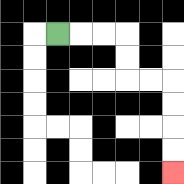{'start': '[2, 1]', 'end': '[7, 7]', 'path_directions': 'R,R,R,D,D,R,R,D,D,D,D', 'path_coordinates': '[[2, 1], [3, 1], [4, 1], [5, 1], [5, 2], [5, 3], [6, 3], [7, 3], [7, 4], [7, 5], [7, 6], [7, 7]]'}